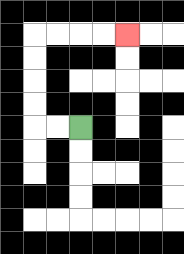{'start': '[3, 5]', 'end': '[5, 1]', 'path_directions': 'L,L,U,U,U,U,R,R,R,R', 'path_coordinates': '[[3, 5], [2, 5], [1, 5], [1, 4], [1, 3], [1, 2], [1, 1], [2, 1], [3, 1], [4, 1], [5, 1]]'}